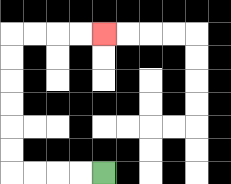{'start': '[4, 7]', 'end': '[4, 1]', 'path_directions': 'L,L,L,L,U,U,U,U,U,U,R,R,R,R', 'path_coordinates': '[[4, 7], [3, 7], [2, 7], [1, 7], [0, 7], [0, 6], [0, 5], [0, 4], [0, 3], [0, 2], [0, 1], [1, 1], [2, 1], [3, 1], [4, 1]]'}